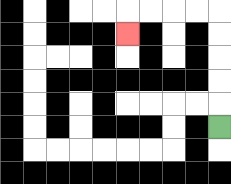{'start': '[9, 5]', 'end': '[5, 1]', 'path_directions': 'U,U,U,U,U,L,L,L,L,D', 'path_coordinates': '[[9, 5], [9, 4], [9, 3], [9, 2], [9, 1], [9, 0], [8, 0], [7, 0], [6, 0], [5, 0], [5, 1]]'}